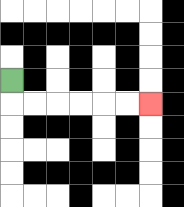{'start': '[0, 3]', 'end': '[6, 4]', 'path_directions': 'D,R,R,R,R,R,R', 'path_coordinates': '[[0, 3], [0, 4], [1, 4], [2, 4], [3, 4], [4, 4], [5, 4], [6, 4]]'}